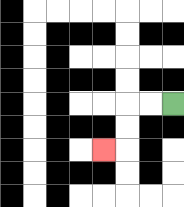{'start': '[7, 4]', 'end': '[4, 6]', 'path_directions': 'L,L,D,D,L', 'path_coordinates': '[[7, 4], [6, 4], [5, 4], [5, 5], [5, 6], [4, 6]]'}